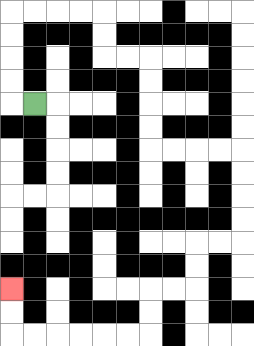{'start': '[1, 4]', 'end': '[0, 12]', 'path_directions': 'L,U,U,U,U,R,R,R,R,D,D,R,R,D,D,D,D,R,R,R,R,D,D,D,D,L,L,D,D,L,L,D,D,L,L,L,L,L,L,U,U', 'path_coordinates': '[[1, 4], [0, 4], [0, 3], [0, 2], [0, 1], [0, 0], [1, 0], [2, 0], [3, 0], [4, 0], [4, 1], [4, 2], [5, 2], [6, 2], [6, 3], [6, 4], [6, 5], [6, 6], [7, 6], [8, 6], [9, 6], [10, 6], [10, 7], [10, 8], [10, 9], [10, 10], [9, 10], [8, 10], [8, 11], [8, 12], [7, 12], [6, 12], [6, 13], [6, 14], [5, 14], [4, 14], [3, 14], [2, 14], [1, 14], [0, 14], [0, 13], [0, 12]]'}